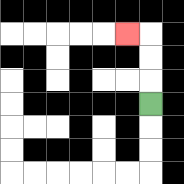{'start': '[6, 4]', 'end': '[5, 1]', 'path_directions': 'U,U,U,L', 'path_coordinates': '[[6, 4], [6, 3], [6, 2], [6, 1], [5, 1]]'}